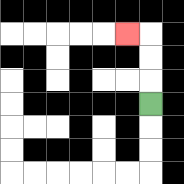{'start': '[6, 4]', 'end': '[5, 1]', 'path_directions': 'U,U,U,L', 'path_coordinates': '[[6, 4], [6, 3], [6, 2], [6, 1], [5, 1]]'}